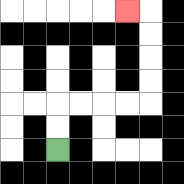{'start': '[2, 6]', 'end': '[5, 0]', 'path_directions': 'U,U,R,R,R,R,U,U,U,U,L', 'path_coordinates': '[[2, 6], [2, 5], [2, 4], [3, 4], [4, 4], [5, 4], [6, 4], [6, 3], [6, 2], [6, 1], [6, 0], [5, 0]]'}